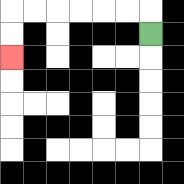{'start': '[6, 1]', 'end': '[0, 2]', 'path_directions': 'U,L,L,L,L,L,L,D,D', 'path_coordinates': '[[6, 1], [6, 0], [5, 0], [4, 0], [3, 0], [2, 0], [1, 0], [0, 0], [0, 1], [0, 2]]'}